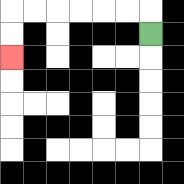{'start': '[6, 1]', 'end': '[0, 2]', 'path_directions': 'U,L,L,L,L,L,L,D,D', 'path_coordinates': '[[6, 1], [6, 0], [5, 0], [4, 0], [3, 0], [2, 0], [1, 0], [0, 0], [0, 1], [0, 2]]'}